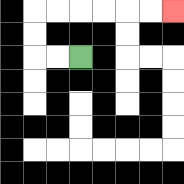{'start': '[3, 2]', 'end': '[7, 0]', 'path_directions': 'L,L,U,U,R,R,R,R,R,R', 'path_coordinates': '[[3, 2], [2, 2], [1, 2], [1, 1], [1, 0], [2, 0], [3, 0], [4, 0], [5, 0], [6, 0], [7, 0]]'}